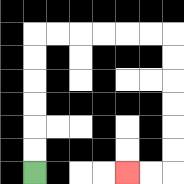{'start': '[1, 7]', 'end': '[5, 7]', 'path_directions': 'U,U,U,U,U,U,R,R,R,R,R,R,D,D,D,D,D,D,L,L', 'path_coordinates': '[[1, 7], [1, 6], [1, 5], [1, 4], [1, 3], [1, 2], [1, 1], [2, 1], [3, 1], [4, 1], [5, 1], [6, 1], [7, 1], [7, 2], [7, 3], [7, 4], [7, 5], [7, 6], [7, 7], [6, 7], [5, 7]]'}